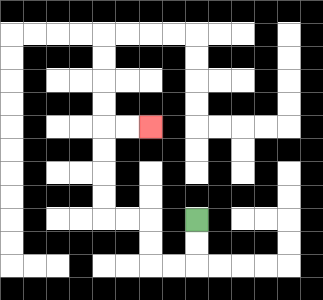{'start': '[8, 9]', 'end': '[6, 5]', 'path_directions': 'D,D,L,L,U,U,L,L,U,U,U,U,R,R', 'path_coordinates': '[[8, 9], [8, 10], [8, 11], [7, 11], [6, 11], [6, 10], [6, 9], [5, 9], [4, 9], [4, 8], [4, 7], [4, 6], [4, 5], [5, 5], [6, 5]]'}